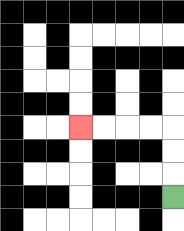{'start': '[7, 8]', 'end': '[3, 5]', 'path_directions': 'U,U,U,L,L,L,L', 'path_coordinates': '[[7, 8], [7, 7], [7, 6], [7, 5], [6, 5], [5, 5], [4, 5], [3, 5]]'}